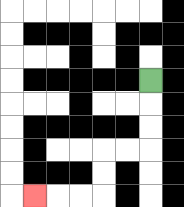{'start': '[6, 3]', 'end': '[1, 8]', 'path_directions': 'D,D,D,L,L,D,D,L,L,L', 'path_coordinates': '[[6, 3], [6, 4], [6, 5], [6, 6], [5, 6], [4, 6], [4, 7], [4, 8], [3, 8], [2, 8], [1, 8]]'}